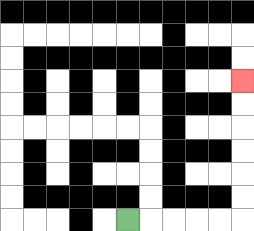{'start': '[5, 9]', 'end': '[10, 3]', 'path_directions': 'R,R,R,R,R,U,U,U,U,U,U', 'path_coordinates': '[[5, 9], [6, 9], [7, 9], [8, 9], [9, 9], [10, 9], [10, 8], [10, 7], [10, 6], [10, 5], [10, 4], [10, 3]]'}